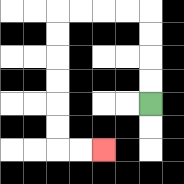{'start': '[6, 4]', 'end': '[4, 6]', 'path_directions': 'U,U,U,U,L,L,L,L,D,D,D,D,D,D,R,R', 'path_coordinates': '[[6, 4], [6, 3], [6, 2], [6, 1], [6, 0], [5, 0], [4, 0], [3, 0], [2, 0], [2, 1], [2, 2], [2, 3], [2, 4], [2, 5], [2, 6], [3, 6], [4, 6]]'}